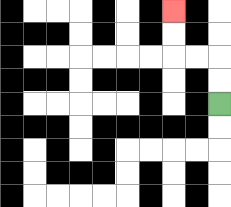{'start': '[9, 4]', 'end': '[7, 0]', 'path_directions': 'U,U,L,L,U,U', 'path_coordinates': '[[9, 4], [9, 3], [9, 2], [8, 2], [7, 2], [7, 1], [7, 0]]'}